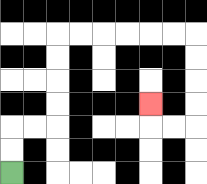{'start': '[0, 7]', 'end': '[6, 4]', 'path_directions': 'U,U,R,R,U,U,U,U,R,R,R,R,R,R,D,D,D,D,L,L,U', 'path_coordinates': '[[0, 7], [0, 6], [0, 5], [1, 5], [2, 5], [2, 4], [2, 3], [2, 2], [2, 1], [3, 1], [4, 1], [5, 1], [6, 1], [7, 1], [8, 1], [8, 2], [8, 3], [8, 4], [8, 5], [7, 5], [6, 5], [6, 4]]'}